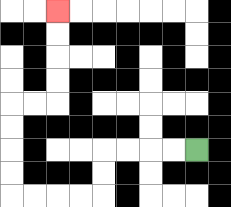{'start': '[8, 6]', 'end': '[2, 0]', 'path_directions': 'L,L,L,L,D,D,L,L,L,L,U,U,U,U,R,R,U,U,U,U', 'path_coordinates': '[[8, 6], [7, 6], [6, 6], [5, 6], [4, 6], [4, 7], [4, 8], [3, 8], [2, 8], [1, 8], [0, 8], [0, 7], [0, 6], [0, 5], [0, 4], [1, 4], [2, 4], [2, 3], [2, 2], [2, 1], [2, 0]]'}